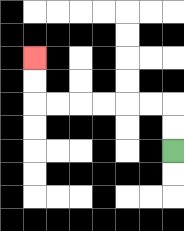{'start': '[7, 6]', 'end': '[1, 2]', 'path_directions': 'U,U,L,L,L,L,L,L,U,U', 'path_coordinates': '[[7, 6], [7, 5], [7, 4], [6, 4], [5, 4], [4, 4], [3, 4], [2, 4], [1, 4], [1, 3], [1, 2]]'}